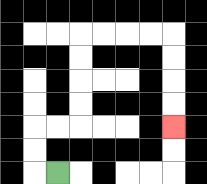{'start': '[2, 7]', 'end': '[7, 5]', 'path_directions': 'L,U,U,R,R,U,U,U,U,R,R,R,R,D,D,D,D', 'path_coordinates': '[[2, 7], [1, 7], [1, 6], [1, 5], [2, 5], [3, 5], [3, 4], [3, 3], [3, 2], [3, 1], [4, 1], [5, 1], [6, 1], [7, 1], [7, 2], [7, 3], [7, 4], [7, 5]]'}